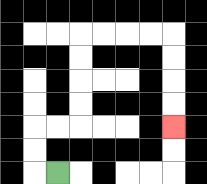{'start': '[2, 7]', 'end': '[7, 5]', 'path_directions': 'L,U,U,R,R,U,U,U,U,R,R,R,R,D,D,D,D', 'path_coordinates': '[[2, 7], [1, 7], [1, 6], [1, 5], [2, 5], [3, 5], [3, 4], [3, 3], [3, 2], [3, 1], [4, 1], [5, 1], [6, 1], [7, 1], [7, 2], [7, 3], [7, 4], [7, 5]]'}